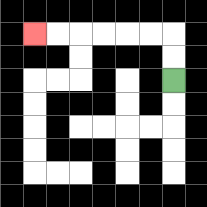{'start': '[7, 3]', 'end': '[1, 1]', 'path_directions': 'U,U,L,L,L,L,L,L', 'path_coordinates': '[[7, 3], [7, 2], [7, 1], [6, 1], [5, 1], [4, 1], [3, 1], [2, 1], [1, 1]]'}